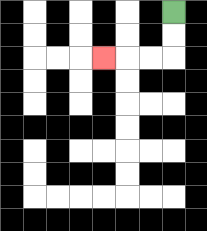{'start': '[7, 0]', 'end': '[4, 2]', 'path_directions': 'D,D,L,L,L', 'path_coordinates': '[[7, 0], [7, 1], [7, 2], [6, 2], [5, 2], [4, 2]]'}